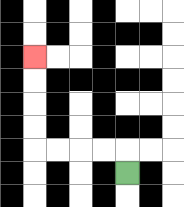{'start': '[5, 7]', 'end': '[1, 2]', 'path_directions': 'U,L,L,L,L,U,U,U,U', 'path_coordinates': '[[5, 7], [5, 6], [4, 6], [3, 6], [2, 6], [1, 6], [1, 5], [1, 4], [1, 3], [1, 2]]'}